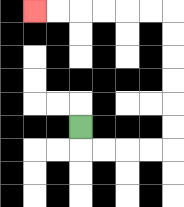{'start': '[3, 5]', 'end': '[1, 0]', 'path_directions': 'D,R,R,R,R,U,U,U,U,U,U,L,L,L,L,L,L', 'path_coordinates': '[[3, 5], [3, 6], [4, 6], [5, 6], [6, 6], [7, 6], [7, 5], [7, 4], [7, 3], [7, 2], [7, 1], [7, 0], [6, 0], [5, 0], [4, 0], [3, 0], [2, 0], [1, 0]]'}